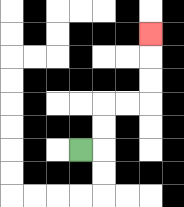{'start': '[3, 6]', 'end': '[6, 1]', 'path_directions': 'R,U,U,R,R,U,U,U', 'path_coordinates': '[[3, 6], [4, 6], [4, 5], [4, 4], [5, 4], [6, 4], [6, 3], [6, 2], [6, 1]]'}